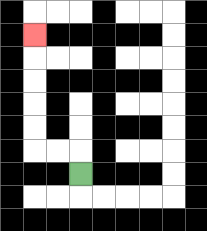{'start': '[3, 7]', 'end': '[1, 1]', 'path_directions': 'U,L,L,U,U,U,U,U', 'path_coordinates': '[[3, 7], [3, 6], [2, 6], [1, 6], [1, 5], [1, 4], [1, 3], [1, 2], [1, 1]]'}